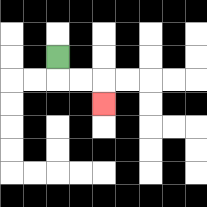{'start': '[2, 2]', 'end': '[4, 4]', 'path_directions': 'D,R,R,D', 'path_coordinates': '[[2, 2], [2, 3], [3, 3], [4, 3], [4, 4]]'}